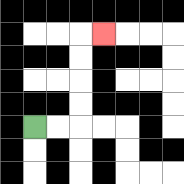{'start': '[1, 5]', 'end': '[4, 1]', 'path_directions': 'R,R,U,U,U,U,R', 'path_coordinates': '[[1, 5], [2, 5], [3, 5], [3, 4], [3, 3], [3, 2], [3, 1], [4, 1]]'}